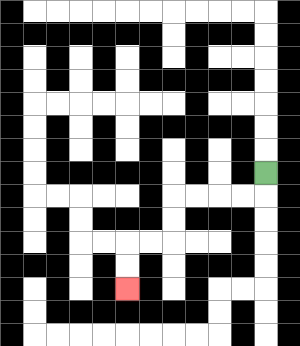{'start': '[11, 7]', 'end': '[5, 12]', 'path_directions': 'D,L,L,L,L,D,D,L,L,D,D', 'path_coordinates': '[[11, 7], [11, 8], [10, 8], [9, 8], [8, 8], [7, 8], [7, 9], [7, 10], [6, 10], [5, 10], [5, 11], [5, 12]]'}